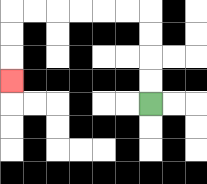{'start': '[6, 4]', 'end': '[0, 3]', 'path_directions': 'U,U,U,U,L,L,L,L,L,L,D,D,D', 'path_coordinates': '[[6, 4], [6, 3], [6, 2], [6, 1], [6, 0], [5, 0], [4, 0], [3, 0], [2, 0], [1, 0], [0, 0], [0, 1], [0, 2], [0, 3]]'}